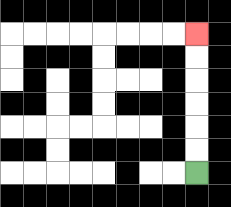{'start': '[8, 7]', 'end': '[8, 1]', 'path_directions': 'U,U,U,U,U,U', 'path_coordinates': '[[8, 7], [8, 6], [8, 5], [8, 4], [8, 3], [8, 2], [8, 1]]'}